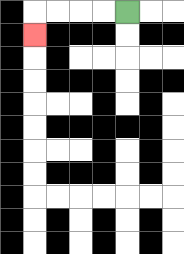{'start': '[5, 0]', 'end': '[1, 1]', 'path_directions': 'L,L,L,L,D', 'path_coordinates': '[[5, 0], [4, 0], [3, 0], [2, 0], [1, 0], [1, 1]]'}